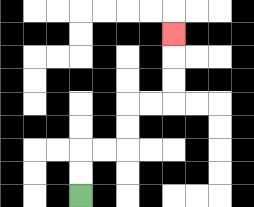{'start': '[3, 8]', 'end': '[7, 1]', 'path_directions': 'U,U,R,R,U,U,R,R,U,U,U', 'path_coordinates': '[[3, 8], [3, 7], [3, 6], [4, 6], [5, 6], [5, 5], [5, 4], [6, 4], [7, 4], [7, 3], [7, 2], [7, 1]]'}